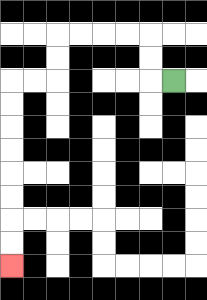{'start': '[7, 3]', 'end': '[0, 11]', 'path_directions': 'L,U,U,L,L,L,L,D,D,L,L,D,D,D,D,D,D,D,D', 'path_coordinates': '[[7, 3], [6, 3], [6, 2], [6, 1], [5, 1], [4, 1], [3, 1], [2, 1], [2, 2], [2, 3], [1, 3], [0, 3], [0, 4], [0, 5], [0, 6], [0, 7], [0, 8], [0, 9], [0, 10], [0, 11]]'}